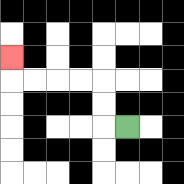{'start': '[5, 5]', 'end': '[0, 2]', 'path_directions': 'L,U,U,L,L,L,L,U', 'path_coordinates': '[[5, 5], [4, 5], [4, 4], [4, 3], [3, 3], [2, 3], [1, 3], [0, 3], [0, 2]]'}